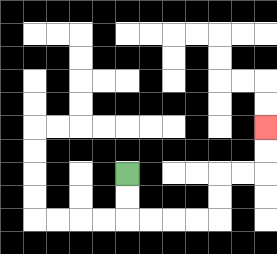{'start': '[5, 7]', 'end': '[11, 5]', 'path_directions': 'D,D,R,R,R,R,U,U,R,R,U,U', 'path_coordinates': '[[5, 7], [5, 8], [5, 9], [6, 9], [7, 9], [8, 9], [9, 9], [9, 8], [9, 7], [10, 7], [11, 7], [11, 6], [11, 5]]'}